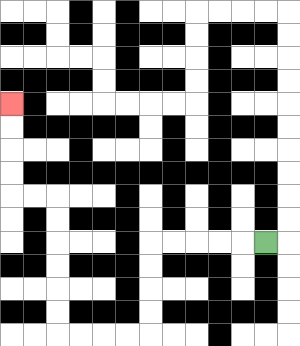{'start': '[11, 10]', 'end': '[0, 4]', 'path_directions': 'L,L,L,L,L,D,D,D,D,L,L,L,L,U,U,U,U,U,U,L,L,U,U,U,U', 'path_coordinates': '[[11, 10], [10, 10], [9, 10], [8, 10], [7, 10], [6, 10], [6, 11], [6, 12], [6, 13], [6, 14], [5, 14], [4, 14], [3, 14], [2, 14], [2, 13], [2, 12], [2, 11], [2, 10], [2, 9], [2, 8], [1, 8], [0, 8], [0, 7], [0, 6], [0, 5], [0, 4]]'}